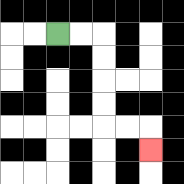{'start': '[2, 1]', 'end': '[6, 6]', 'path_directions': 'R,R,D,D,D,D,R,R,D', 'path_coordinates': '[[2, 1], [3, 1], [4, 1], [4, 2], [4, 3], [4, 4], [4, 5], [5, 5], [6, 5], [6, 6]]'}